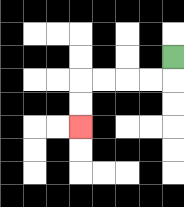{'start': '[7, 2]', 'end': '[3, 5]', 'path_directions': 'D,L,L,L,L,D,D', 'path_coordinates': '[[7, 2], [7, 3], [6, 3], [5, 3], [4, 3], [3, 3], [3, 4], [3, 5]]'}